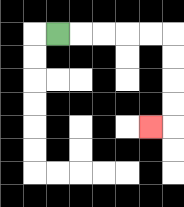{'start': '[2, 1]', 'end': '[6, 5]', 'path_directions': 'R,R,R,R,R,D,D,D,D,L', 'path_coordinates': '[[2, 1], [3, 1], [4, 1], [5, 1], [6, 1], [7, 1], [7, 2], [7, 3], [7, 4], [7, 5], [6, 5]]'}